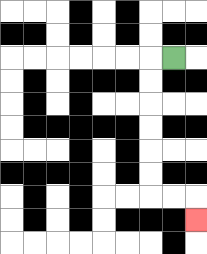{'start': '[7, 2]', 'end': '[8, 9]', 'path_directions': 'L,D,D,D,D,D,D,R,R,D', 'path_coordinates': '[[7, 2], [6, 2], [6, 3], [6, 4], [6, 5], [6, 6], [6, 7], [6, 8], [7, 8], [8, 8], [8, 9]]'}